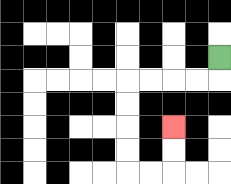{'start': '[9, 2]', 'end': '[7, 5]', 'path_directions': 'D,L,L,L,L,D,D,D,D,R,R,U,U', 'path_coordinates': '[[9, 2], [9, 3], [8, 3], [7, 3], [6, 3], [5, 3], [5, 4], [5, 5], [5, 6], [5, 7], [6, 7], [7, 7], [7, 6], [7, 5]]'}